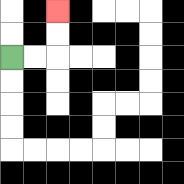{'start': '[0, 2]', 'end': '[2, 0]', 'path_directions': 'R,R,U,U', 'path_coordinates': '[[0, 2], [1, 2], [2, 2], [2, 1], [2, 0]]'}